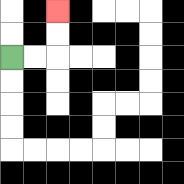{'start': '[0, 2]', 'end': '[2, 0]', 'path_directions': 'R,R,U,U', 'path_coordinates': '[[0, 2], [1, 2], [2, 2], [2, 1], [2, 0]]'}